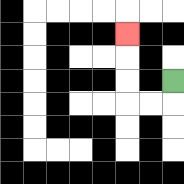{'start': '[7, 3]', 'end': '[5, 1]', 'path_directions': 'D,L,L,U,U,U', 'path_coordinates': '[[7, 3], [7, 4], [6, 4], [5, 4], [5, 3], [5, 2], [5, 1]]'}